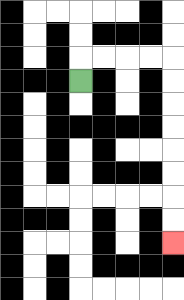{'start': '[3, 3]', 'end': '[7, 10]', 'path_directions': 'U,R,R,R,R,D,D,D,D,D,D,D,D', 'path_coordinates': '[[3, 3], [3, 2], [4, 2], [5, 2], [6, 2], [7, 2], [7, 3], [7, 4], [7, 5], [7, 6], [7, 7], [7, 8], [7, 9], [7, 10]]'}